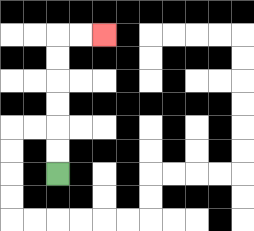{'start': '[2, 7]', 'end': '[4, 1]', 'path_directions': 'U,U,U,U,U,U,R,R', 'path_coordinates': '[[2, 7], [2, 6], [2, 5], [2, 4], [2, 3], [2, 2], [2, 1], [3, 1], [4, 1]]'}